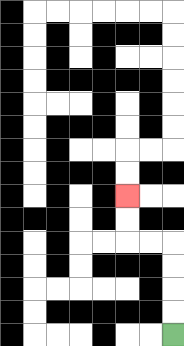{'start': '[7, 14]', 'end': '[5, 8]', 'path_directions': 'U,U,U,U,L,L,U,U', 'path_coordinates': '[[7, 14], [7, 13], [7, 12], [7, 11], [7, 10], [6, 10], [5, 10], [5, 9], [5, 8]]'}